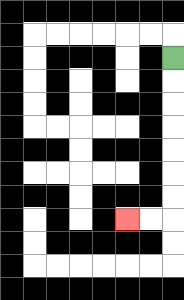{'start': '[7, 2]', 'end': '[5, 9]', 'path_directions': 'D,D,D,D,D,D,D,L,L', 'path_coordinates': '[[7, 2], [7, 3], [7, 4], [7, 5], [7, 6], [7, 7], [7, 8], [7, 9], [6, 9], [5, 9]]'}